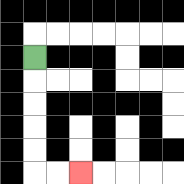{'start': '[1, 2]', 'end': '[3, 7]', 'path_directions': 'D,D,D,D,D,R,R', 'path_coordinates': '[[1, 2], [1, 3], [1, 4], [1, 5], [1, 6], [1, 7], [2, 7], [3, 7]]'}